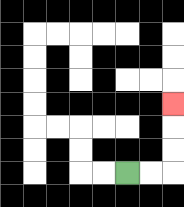{'start': '[5, 7]', 'end': '[7, 4]', 'path_directions': 'R,R,U,U,U', 'path_coordinates': '[[5, 7], [6, 7], [7, 7], [7, 6], [7, 5], [7, 4]]'}